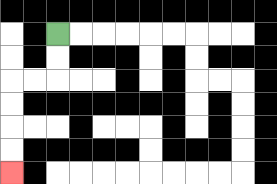{'start': '[2, 1]', 'end': '[0, 7]', 'path_directions': 'D,D,L,L,D,D,D,D', 'path_coordinates': '[[2, 1], [2, 2], [2, 3], [1, 3], [0, 3], [0, 4], [0, 5], [0, 6], [0, 7]]'}